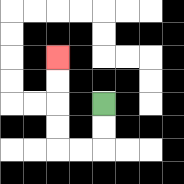{'start': '[4, 4]', 'end': '[2, 2]', 'path_directions': 'D,D,L,L,U,U,U,U', 'path_coordinates': '[[4, 4], [4, 5], [4, 6], [3, 6], [2, 6], [2, 5], [2, 4], [2, 3], [2, 2]]'}